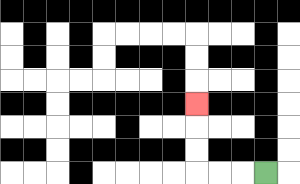{'start': '[11, 7]', 'end': '[8, 4]', 'path_directions': 'L,L,L,U,U,U', 'path_coordinates': '[[11, 7], [10, 7], [9, 7], [8, 7], [8, 6], [8, 5], [8, 4]]'}